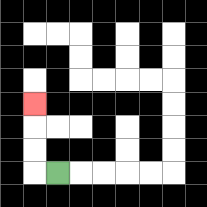{'start': '[2, 7]', 'end': '[1, 4]', 'path_directions': 'L,U,U,U', 'path_coordinates': '[[2, 7], [1, 7], [1, 6], [1, 5], [1, 4]]'}